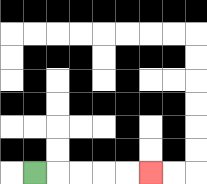{'start': '[1, 7]', 'end': '[6, 7]', 'path_directions': 'R,R,R,R,R', 'path_coordinates': '[[1, 7], [2, 7], [3, 7], [4, 7], [5, 7], [6, 7]]'}